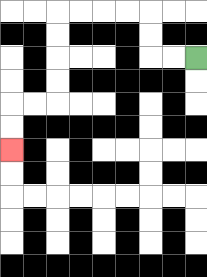{'start': '[8, 2]', 'end': '[0, 6]', 'path_directions': 'L,L,U,U,L,L,L,L,D,D,D,D,L,L,D,D', 'path_coordinates': '[[8, 2], [7, 2], [6, 2], [6, 1], [6, 0], [5, 0], [4, 0], [3, 0], [2, 0], [2, 1], [2, 2], [2, 3], [2, 4], [1, 4], [0, 4], [0, 5], [0, 6]]'}